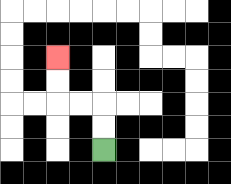{'start': '[4, 6]', 'end': '[2, 2]', 'path_directions': 'U,U,L,L,U,U', 'path_coordinates': '[[4, 6], [4, 5], [4, 4], [3, 4], [2, 4], [2, 3], [2, 2]]'}